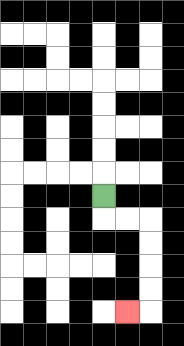{'start': '[4, 8]', 'end': '[5, 13]', 'path_directions': 'D,R,R,D,D,D,D,L', 'path_coordinates': '[[4, 8], [4, 9], [5, 9], [6, 9], [6, 10], [6, 11], [6, 12], [6, 13], [5, 13]]'}